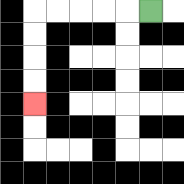{'start': '[6, 0]', 'end': '[1, 4]', 'path_directions': 'L,L,L,L,L,D,D,D,D', 'path_coordinates': '[[6, 0], [5, 0], [4, 0], [3, 0], [2, 0], [1, 0], [1, 1], [1, 2], [1, 3], [1, 4]]'}